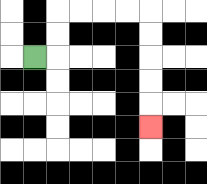{'start': '[1, 2]', 'end': '[6, 5]', 'path_directions': 'R,U,U,R,R,R,R,D,D,D,D,D', 'path_coordinates': '[[1, 2], [2, 2], [2, 1], [2, 0], [3, 0], [4, 0], [5, 0], [6, 0], [6, 1], [6, 2], [6, 3], [6, 4], [6, 5]]'}